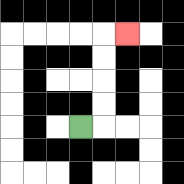{'start': '[3, 5]', 'end': '[5, 1]', 'path_directions': 'R,U,U,U,U,R', 'path_coordinates': '[[3, 5], [4, 5], [4, 4], [4, 3], [4, 2], [4, 1], [5, 1]]'}